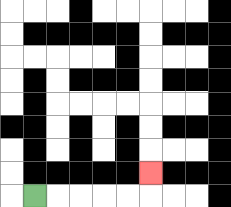{'start': '[1, 8]', 'end': '[6, 7]', 'path_directions': 'R,R,R,R,R,U', 'path_coordinates': '[[1, 8], [2, 8], [3, 8], [4, 8], [5, 8], [6, 8], [6, 7]]'}